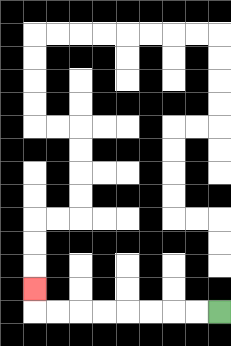{'start': '[9, 13]', 'end': '[1, 12]', 'path_directions': 'L,L,L,L,L,L,L,L,U', 'path_coordinates': '[[9, 13], [8, 13], [7, 13], [6, 13], [5, 13], [4, 13], [3, 13], [2, 13], [1, 13], [1, 12]]'}